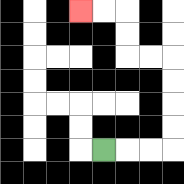{'start': '[4, 6]', 'end': '[3, 0]', 'path_directions': 'R,R,R,U,U,U,U,L,L,U,U,L,L', 'path_coordinates': '[[4, 6], [5, 6], [6, 6], [7, 6], [7, 5], [7, 4], [7, 3], [7, 2], [6, 2], [5, 2], [5, 1], [5, 0], [4, 0], [3, 0]]'}